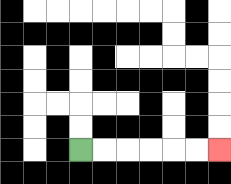{'start': '[3, 6]', 'end': '[9, 6]', 'path_directions': 'R,R,R,R,R,R', 'path_coordinates': '[[3, 6], [4, 6], [5, 6], [6, 6], [7, 6], [8, 6], [9, 6]]'}